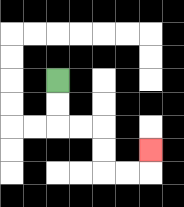{'start': '[2, 3]', 'end': '[6, 6]', 'path_directions': 'D,D,R,R,D,D,R,R,U', 'path_coordinates': '[[2, 3], [2, 4], [2, 5], [3, 5], [4, 5], [4, 6], [4, 7], [5, 7], [6, 7], [6, 6]]'}